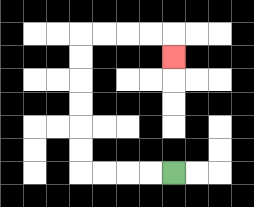{'start': '[7, 7]', 'end': '[7, 2]', 'path_directions': 'L,L,L,L,U,U,U,U,U,U,R,R,R,R,D', 'path_coordinates': '[[7, 7], [6, 7], [5, 7], [4, 7], [3, 7], [3, 6], [3, 5], [3, 4], [3, 3], [3, 2], [3, 1], [4, 1], [5, 1], [6, 1], [7, 1], [7, 2]]'}